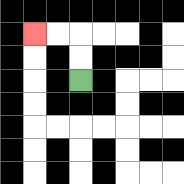{'start': '[3, 3]', 'end': '[1, 1]', 'path_directions': 'U,U,L,L', 'path_coordinates': '[[3, 3], [3, 2], [3, 1], [2, 1], [1, 1]]'}